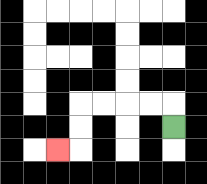{'start': '[7, 5]', 'end': '[2, 6]', 'path_directions': 'U,L,L,L,L,D,D,L', 'path_coordinates': '[[7, 5], [7, 4], [6, 4], [5, 4], [4, 4], [3, 4], [3, 5], [3, 6], [2, 6]]'}